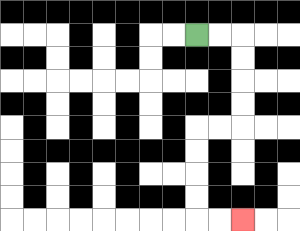{'start': '[8, 1]', 'end': '[10, 9]', 'path_directions': 'R,R,D,D,D,D,L,L,D,D,D,D,R,R', 'path_coordinates': '[[8, 1], [9, 1], [10, 1], [10, 2], [10, 3], [10, 4], [10, 5], [9, 5], [8, 5], [8, 6], [8, 7], [8, 8], [8, 9], [9, 9], [10, 9]]'}